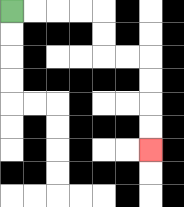{'start': '[0, 0]', 'end': '[6, 6]', 'path_directions': 'R,R,R,R,D,D,R,R,D,D,D,D', 'path_coordinates': '[[0, 0], [1, 0], [2, 0], [3, 0], [4, 0], [4, 1], [4, 2], [5, 2], [6, 2], [6, 3], [6, 4], [6, 5], [6, 6]]'}